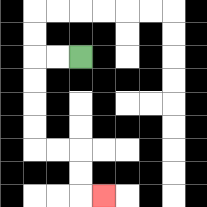{'start': '[3, 2]', 'end': '[4, 8]', 'path_directions': 'L,L,D,D,D,D,R,R,D,D,R', 'path_coordinates': '[[3, 2], [2, 2], [1, 2], [1, 3], [1, 4], [1, 5], [1, 6], [2, 6], [3, 6], [3, 7], [3, 8], [4, 8]]'}